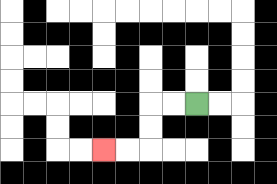{'start': '[8, 4]', 'end': '[4, 6]', 'path_directions': 'L,L,D,D,L,L', 'path_coordinates': '[[8, 4], [7, 4], [6, 4], [6, 5], [6, 6], [5, 6], [4, 6]]'}